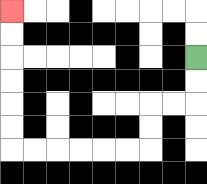{'start': '[8, 2]', 'end': '[0, 0]', 'path_directions': 'D,D,L,L,D,D,L,L,L,L,L,L,U,U,U,U,U,U', 'path_coordinates': '[[8, 2], [8, 3], [8, 4], [7, 4], [6, 4], [6, 5], [6, 6], [5, 6], [4, 6], [3, 6], [2, 6], [1, 6], [0, 6], [0, 5], [0, 4], [0, 3], [0, 2], [0, 1], [0, 0]]'}